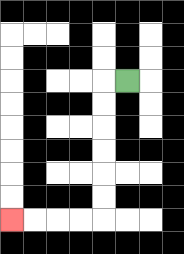{'start': '[5, 3]', 'end': '[0, 9]', 'path_directions': 'L,D,D,D,D,D,D,L,L,L,L', 'path_coordinates': '[[5, 3], [4, 3], [4, 4], [4, 5], [4, 6], [4, 7], [4, 8], [4, 9], [3, 9], [2, 9], [1, 9], [0, 9]]'}